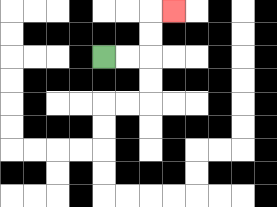{'start': '[4, 2]', 'end': '[7, 0]', 'path_directions': 'R,R,U,U,R', 'path_coordinates': '[[4, 2], [5, 2], [6, 2], [6, 1], [6, 0], [7, 0]]'}